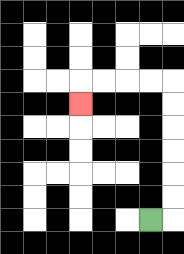{'start': '[6, 9]', 'end': '[3, 4]', 'path_directions': 'R,U,U,U,U,U,U,L,L,L,L,D', 'path_coordinates': '[[6, 9], [7, 9], [7, 8], [7, 7], [7, 6], [7, 5], [7, 4], [7, 3], [6, 3], [5, 3], [4, 3], [3, 3], [3, 4]]'}